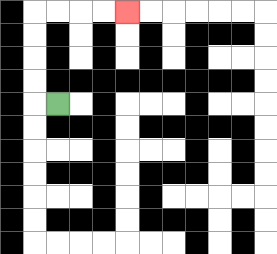{'start': '[2, 4]', 'end': '[5, 0]', 'path_directions': 'L,U,U,U,U,R,R,R,R', 'path_coordinates': '[[2, 4], [1, 4], [1, 3], [1, 2], [1, 1], [1, 0], [2, 0], [3, 0], [4, 0], [5, 0]]'}